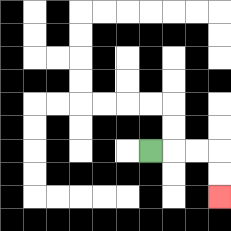{'start': '[6, 6]', 'end': '[9, 8]', 'path_directions': 'R,R,R,D,D', 'path_coordinates': '[[6, 6], [7, 6], [8, 6], [9, 6], [9, 7], [9, 8]]'}